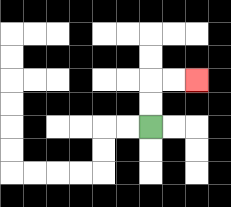{'start': '[6, 5]', 'end': '[8, 3]', 'path_directions': 'U,U,R,R', 'path_coordinates': '[[6, 5], [6, 4], [6, 3], [7, 3], [8, 3]]'}